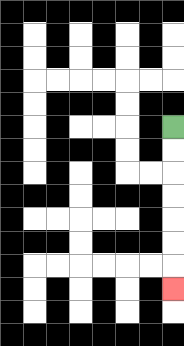{'start': '[7, 5]', 'end': '[7, 12]', 'path_directions': 'D,D,D,D,D,D,D', 'path_coordinates': '[[7, 5], [7, 6], [7, 7], [7, 8], [7, 9], [7, 10], [7, 11], [7, 12]]'}